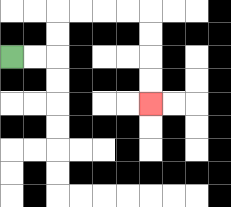{'start': '[0, 2]', 'end': '[6, 4]', 'path_directions': 'R,R,U,U,R,R,R,R,D,D,D,D', 'path_coordinates': '[[0, 2], [1, 2], [2, 2], [2, 1], [2, 0], [3, 0], [4, 0], [5, 0], [6, 0], [6, 1], [6, 2], [6, 3], [6, 4]]'}